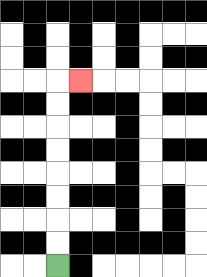{'start': '[2, 11]', 'end': '[3, 3]', 'path_directions': 'U,U,U,U,U,U,U,U,R', 'path_coordinates': '[[2, 11], [2, 10], [2, 9], [2, 8], [2, 7], [2, 6], [2, 5], [2, 4], [2, 3], [3, 3]]'}